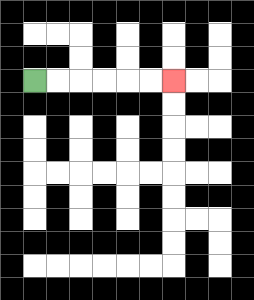{'start': '[1, 3]', 'end': '[7, 3]', 'path_directions': 'R,R,R,R,R,R', 'path_coordinates': '[[1, 3], [2, 3], [3, 3], [4, 3], [5, 3], [6, 3], [7, 3]]'}